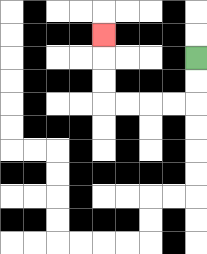{'start': '[8, 2]', 'end': '[4, 1]', 'path_directions': 'D,D,L,L,L,L,U,U,U', 'path_coordinates': '[[8, 2], [8, 3], [8, 4], [7, 4], [6, 4], [5, 4], [4, 4], [4, 3], [4, 2], [4, 1]]'}